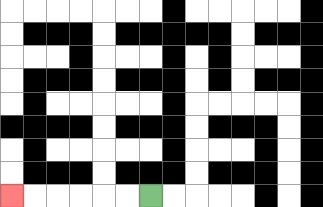{'start': '[6, 8]', 'end': '[0, 8]', 'path_directions': 'L,L,L,L,L,L', 'path_coordinates': '[[6, 8], [5, 8], [4, 8], [3, 8], [2, 8], [1, 8], [0, 8]]'}